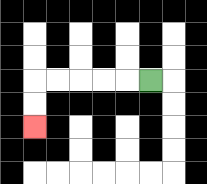{'start': '[6, 3]', 'end': '[1, 5]', 'path_directions': 'L,L,L,L,L,D,D', 'path_coordinates': '[[6, 3], [5, 3], [4, 3], [3, 3], [2, 3], [1, 3], [1, 4], [1, 5]]'}